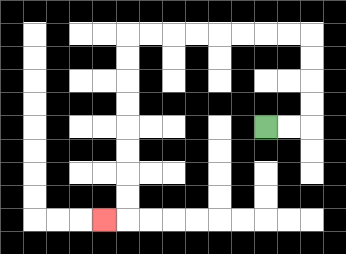{'start': '[11, 5]', 'end': '[4, 9]', 'path_directions': 'R,R,U,U,U,U,L,L,L,L,L,L,L,L,D,D,D,D,D,D,D,D,L', 'path_coordinates': '[[11, 5], [12, 5], [13, 5], [13, 4], [13, 3], [13, 2], [13, 1], [12, 1], [11, 1], [10, 1], [9, 1], [8, 1], [7, 1], [6, 1], [5, 1], [5, 2], [5, 3], [5, 4], [5, 5], [5, 6], [5, 7], [5, 8], [5, 9], [4, 9]]'}